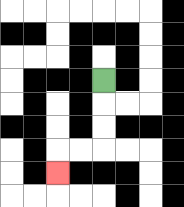{'start': '[4, 3]', 'end': '[2, 7]', 'path_directions': 'D,D,D,L,L,D', 'path_coordinates': '[[4, 3], [4, 4], [4, 5], [4, 6], [3, 6], [2, 6], [2, 7]]'}